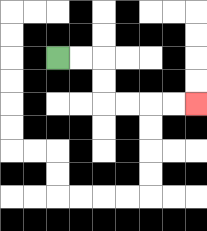{'start': '[2, 2]', 'end': '[8, 4]', 'path_directions': 'R,R,D,D,R,R,R,R', 'path_coordinates': '[[2, 2], [3, 2], [4, 2], [4, 3], [4, 4], [5, 4], [6, 4], [7, 4], [8, 4]]'}